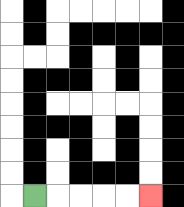{'start': '[1, 8]', 'end': '[6, 8]', 'path_directions': 'R,R,R,R,R', 'path_coordinates': '[[1, 8], [2, 8], [3, 8], [4, 8], [5, 8], [6, 8]]'}